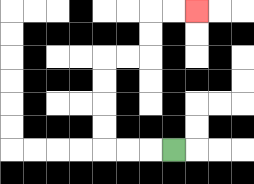{'start': '[7, 6]', 'end': '[8, 0]', 'path_directions': 'L,L,L,U,U,U,U,R,R,U,U,R,R', 'path_coordinates': '[[7, 6], [6, 6], [5, 6], [4, 6], [4, 5], [4, 4], [4, 3], [4, 2], [5, 2], [6, 2], [6, 1], [6, 0], [7, 0], [8, 0]]'}